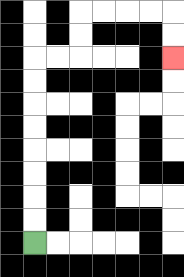{'start': '[1, 10]', 'end': '[7, 2]', 'path_directions': 'U,U,U,U,U,U,U,U,R,R,U,U,R,R,R,R,D,D', 'path_coordinates': '[[1, 10], [1, 9], [1, 8], [1, 7], [1, 6], [1, 5], [1, 4], [1, 3], [1, 2], [2, 2], [3, 2], [3, 1], [3, 0], [4, 0], [5, 0], [6, 0], [7, 0], [7, 1], [7, 2]]'}